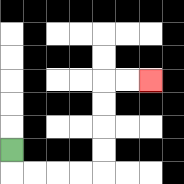{'start': '[0, 6]', 'end': '[6, 3]', 'path_directions': 'D,R,R,R,R,U,U,U,U,R,R', 'path_coordinates': '[[0, 6], [0, 7], [1, 7], [2, 7], [3, 7], [4, 7], [4, 6], [4, 5], [4, 4], [4, 3], [5, 3], [6, 3]]'}